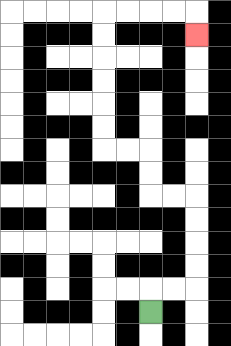{'start': '[6, 13]', 'end': '[8, 1]', 'path_directions': 'U,R,R,U,U,U,U,L,L,U,U,L,L,U,U,U,U,U,U,R,R,R,R,D', 'path_coordinates': '[[6, 13], [6, 12], [7, 12], [8, 12], [8, 11], [8, 10], [8, 9], [8, 8], [7, 8], [6, 8], [6, 7], [6, 6], [5, 6], [4, 6], [4, 5], [4, 4], [4, 3], [4, 2], [4, 1], [4, 0], [5, 0], [6, 0], [7, 0], [8, 0], [8, 1]]'}